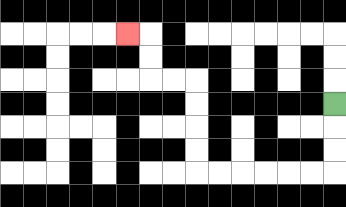{'start': '[14, 4]', 'end': '[5, 1]', 'path_directions': 'D,D,D,L,L,L,L,L,L,U,U,U,U,L,L,U,U,L', 'path_coordinates': '[[14, 4], [14, 5], [14, 6], [14, 7], [13, 7], [12, 7], [11, 7], [10, 7], [9, 7], [8, 7], [8, 6], [8, 5], [8, 4], [8, 3], [7, 3], [6, 3], [6, 2], [6, 1], [5, 1]]'}